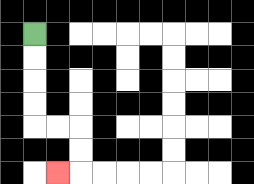{'start': '[1, 1]', 'end': '[2, 7]', 'path_directions': 'D,D,D,D,R,R,D,D,L', 'path_coordinates': '[[1, 1], [1, 2], [1, 3], [1, 4], [1, 5], [2, 5], [3, 5], [3, 6], [3, 7], [2, 7]]'}